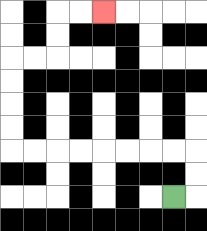{'start': '[7, 8]', 'end': '[4, 0]', 'path_directions': 'R,U,U,L,L,L,L,L,L,L,L,U,U,U,U,R,R,U,U,R,R', 'path_coordinates': '[[7, 8], [8, 8], [8, 7], [8, 6], [7, 6], [6, 6], [5, 6], [4, 6], [3, 6], [2, 6], [1, 6], [0, 6], [0, 5], [0, 4], [0, 3], [0, 2], [1, 2], [2, 2], [2, 1], [2, 0], [3, 0], [4, 0]]'}